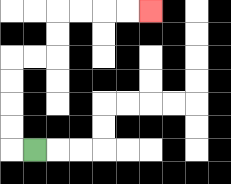{'start': '[1, 6]', 'end': '[6, 0]', 'path_directions': 'L,U,U,U,U,R,R,U,U,R,R,R,R', 'path_coordinates': '[[1, 6], [0, 6], [0, 5], [0, 4], [0, 3], [0, 2], [1, 2], [2, 2], [2, 1], [2, 0], [3, 0], [4, 0], [5, 0], [6, 0]]'}